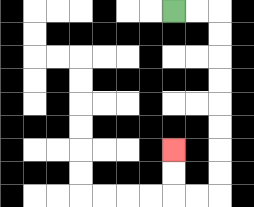{'start': '[7, 0]', 'end': '[7, 6]', 'path_directions': 'R,R,D,D,D,D,D,D,D,D,L,L,U,U', 'path_coordinates': '[[7, 0], [8, 0], [9, 0], [9, 1], [9, 2], [9, 3], [9, 4], [9, 5], [9, 6], [9, 7], [9, 8], [8, 8], [7, 8], [7, 7], [7, 6]]'}